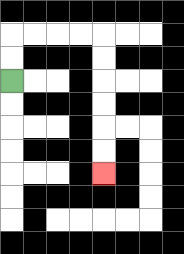{'start': '[0, 3]', 'end': '[4, 7]', 'path_directions': 'U,U,R,R,R,R,D,D,D,D,D,D', 'path_coordinates': '[[0, 3], [0, 2], [0, 1], [1, 1], [2, 1], [3, 1], [4, 1], [4, 2], [4, 3], [4, 4], [4, 5], [4, 6], [4, 7]]'}